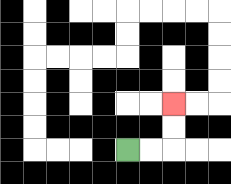{'start': '[5, 6]', 'end': '[7, 4]', 'path_directions': 'R,R,U,U', 'path_coordinates': '[[5, 6], [6, 6], [7, 6], [7, 5], [7, 4]]'}